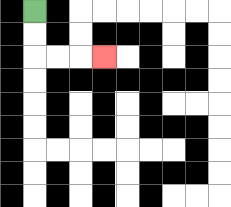{'start': '[1, 0]', 'end': '[4, 2]', 'path_directions': 'D,D,R,R,R', 'path_coordinates': '[[1, 0], [1, 1], [1, 2], [2, 2], [3, 2], [4, 2]]'}